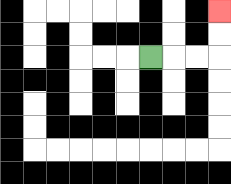{'start': '[6, 2]', 'end': '[9, 0]', 'path_directions': 'R,R,R,U,U', 'path_coordinates': '[[6, 2], [7, 2], [8, 2], [9, 2], [9, 1], [9, 0]]'}